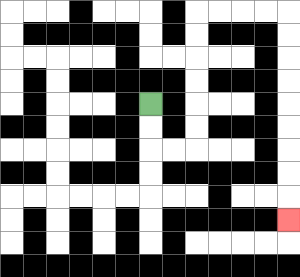{'start': '[6, 4]', 'end': '[12, 9]', 'path_directions': 'D,D,R,R,U,U,U,U,U,U,R,R,R,R,D,D,D,D,D,D,D,D,D', 'path_coordinates': '[[6, 4], [6, 5], [6, 6], [7, 6], [8, 6], [8, 5], [8, 4], [8, 3], [8, 2], [8, 1], [8, 0], [9, 0], [10, 0], [11, 0], [12, 0], [12, 1], [12, 2], [12, 3], [12, 4], [12, 5], [12, 6], [12, 7], [12, 8], [12, 9]]'}